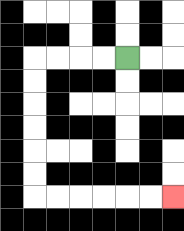{'start': '[5, 2]', 'end': '[7, 8]', 'path_directions': 'L,L,L,L,D,D,D,D,D,D,R,R,R,R,R,R', 'path_coordinates': '[[5, 2], [4, 2], [3, 2], [2, 2], [1, 2], [1, 3], [1, 4], [1, 5], [1, 6], [1, 7], [1, 8], [2, 8], [3, 8], [4, 8], [5, 8], [6, 8], [7, 8]]'}